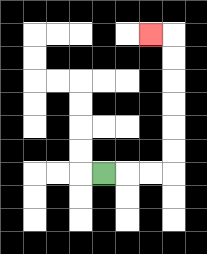{'start': '[4, 7]', 'end': '[6, 1]', 'path_directions': 'R,R,R,U,U,U,U,U,U,L', 'path_coordinates': '[[4, 7], [5, 7], [6, 7], [7, 7], [7, 6], [7, 5], [7, 4], [7, 3], [7, 2], [7, 1], [6, 1]]'}